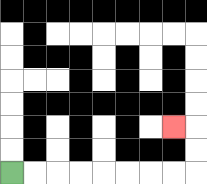{'start': '[0, 7]', 'end': '[7, 5]', 'path_directions': 'R,R,R,R,R,R,R,R,U,U,L', 'path_coordinates': '[[0, 7], [1, 7], [2, 7], [3, 7], [4, 7], [5, 7], [6, 7], [7, 7], [8, 7], [8, 6], [8, 5], [7, 5]]'}